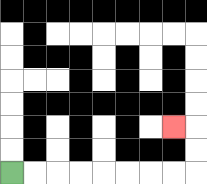{'start': '[0, 7]', 'end': '[7, 5]', 'path_directions': 'R,R,R,R,R,R,R,R,U,U,L', 'path_coordinates': '[[0, 7], [1, 7], [2, 7], [3, 7], [4, 7], [5, 7], [6, 7], [7, 7], [8, 7], [8, 6], [8, 5], [7, 5]]'}